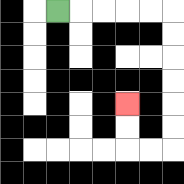{'start': '[2, 0]', 'end': '[5, 4]', 'path_directions': 'R,R,R,R,R,D,D,D,D,D,D,L,L,U,U', 'path_coordinates': '[[2, 0], [3, 0], [4, 0], [5, 0], [6, 0], [7, 0], [7, 1], [7, 2], [7, 3], [7, 4], [7, 5], [7, 6], [6, 6], [5, 6], [5, 5], [5, 4]]'}